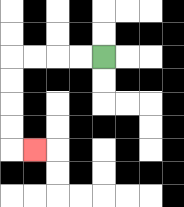{'start': '[4, 2]', 'end': '[1, 6]', 'path_directions': 'L,L,L,L,D,D,D,D,R', 'path_coordinates': '[[4, 2], [3, 2], [2, 2], [1, 2], [0, 2], [0, 3], [0, 4], [0, 5], [0, 6], [1, 6]]'}